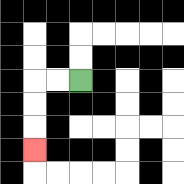{'start': '[3, 3]', 'end': '[1, 6]', 'path_directions': 'L,L,D,D,D', 'path_coordinates': '[[3, 3], [2, 3], [1, 3], [1, 4], [1, 5], [1, 6]]'}